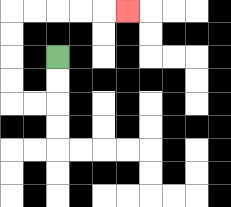{'start': '[2, 2]', 'end': '[5, 0]', 'path_directions': 'D,D,L,L,U,U,U,U,R,R,R,R,R', 'path_coordinates': '[[2, 2], [2, 3], [2, 4], [1, 4], [0, 4], [0, 3], [0, 2], [0, 1], [0, 0], [1, 0], [2, 0], [3, 0], [4, 0], [5, 0]]'}